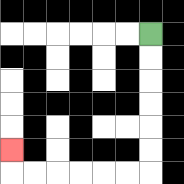{'start': '[6, 1]', 'end': '[0, 6]', 'path_directions': 'D,D,D,D,D,D,L,L,L,L,L,L,U', 'path_coordinates': '[[6, 1], [6, 2], [6, 3], [6, 4], [6, 5], [6, 6], [6, 7], [5, 7], [4, 7], [3, 7], [2, 7], [1, 7], [0, 7], [0, 6]]'}